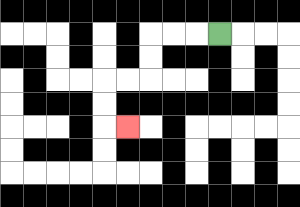{'start': '[9, 1]', 'end': '[5, 5]', 'path_directions': 'L,L,L,D,D,L,L,D,D,R', 'path_coordinates': '[[9, 1], [8, 1], [7, 1], [6, 1], [6, 2], [6, 3], [5, 3], [4, 3], [4, 4], [4, 5], [5, 5]]'}